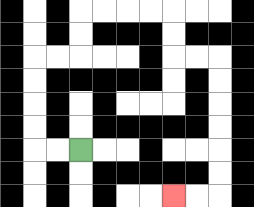{'start': '[3, 6]', 'end': '[7, 8]', 'path_directions': 'L,L,U,U,U,U,R,R,U,U,R,R,R,R,D,D,R,R,D,D,D,D,D,D,L,L', 'path_coordinates': '[[3, 6], [2, 6], [1, 6], [1, 5], [1, 4], [1, 3], [1, 2], [2, 2], [3, 2], [3, 1], [3, 0], [4, 0], [5, 0], [6, 0], [7, 0], [7, 1], [7, 2], [8, 2], [9, 2], [9, 3], [9, 4], [9, 5], [9, 6], [9, 7], [9, 8], [8, 8], [7, 8]]'}